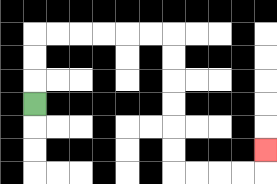{'start': '[1, 4]', 'end': '[11, 6]', 'path_directions': 'U,U,U,R,R,R,R,R,R,D,D,D,D,D,D,R,R,R,R,U', 'path_coordinates': '[[1, 4], [1, 3], [1, 2], [1, 1], [2, 1], [3, 1], [4, 1], [5, 1], [6, 1], [7, 1], [7, 2], [7, 3], [7, 4], [7, 5], [7, 6], [7, 7], [8, 7], [9, 7], [10, 7], [11, 7], [11, 6]]'}